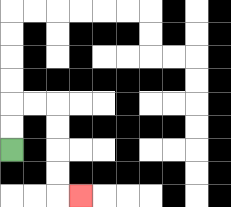{'start': '[0, 6]', 'end': '[3, 8]', 'path_directions': 'U,U,R,R,D,D,D,D,R', 'path_coordinates': '[[0, 6], [0, 5], [0, 4], [1, 4], [2, 4], [2, 5], [2, 6], [2, 7], [2, 8], [3, 8]]'}